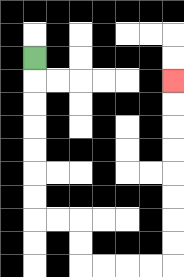{'start': '[1, 2]', 'end': '[7, 3]', 'path_directions': 'D,D,D,D,D,D,D,R,R,D,D,R,R,R,R,U,U,U,U,U,U,U,U', 'path_coordinates': '[[1, 2], [1, 3], [1, 4], [1, 5], [1, 6], [1, 7], [1, 8], [1, 9], [2, 9], [3, 9], [3, 10], [3, 11], [4, 11], [5, 11], [6, 11], [7, 11], [7, 10], [7, 9], [7, 8], [7, 7], [7, 6], [7, 5], [7, 4], [7, 3]]'}